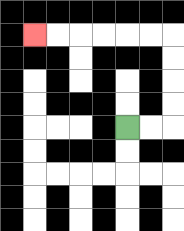{'start': '[5, 5]', 'end': '[1, 1]', 'path_directions': 'R,R,U,U,U,U,L,L,L,L,L,L', 'path_coordinates': '[[5, 5], [6, 5], [7, 5], [7, 4], [7, 3], [7, 2], [7, 1], [6, 1], [5, 1], [4, 1], [3, 1], [2, 1], [1, 1]]'}